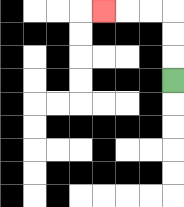{'start': '[7, 3]', 'end': '[4, 0]', 'path_directions': 'U,U,U,L,L,L', 'path_coordinates': '[[7, 3], [7, 2], [7, 1], [7, 0], [6, 0], [5, 0], [4, 0]]'}